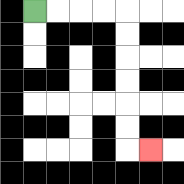{'start': '[1, 0]', 'end': '[6, 6]', 'path_directions': 'R,R,R,R,D,D,D,D,D,D,R', 'path_coordinates': '[[1, 0], [2, 0], [3, 0], [4, 0], [5, 0], [5, 1], [5, 2], [5, 3], [5, 4], [5, 5], [5, 6], [6, 6]]'}